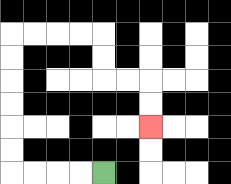{'start': '[4, 7]', 'end': '[6, 5]', 'path_directions': 'L,L,L,L,U,U,U,U,U,U,R,R,R,R,D,D,R,R,D,D', 'path_coordinates': '[[4, 7], [3, 7], [2, 7], [1, 7], [0, 7], [0, 6], [0, 5], [0, 4], [0, 3], [0, 2], [0, 1], [1, 1], [2, 1], [3, 1], [4, 1], [4, 2], [4, 3], [5, 3], [6, 3], [6, 4], [6, 5]]'}